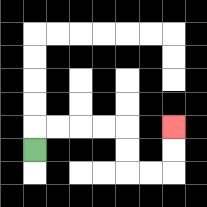{'start': '[1, 6]', 'end': '[7, 5]', 'path_directions': 'U,R,R,R,R,D,D,R,R,U,U', 'path_coordinates': '[[1, 6], [1, 5], [2, 5], [3, 5], [4, 5], [5, 5], [5, 6], [5, 7], [6, 7], [7, 7], [7, 6], [7, 5]]'}